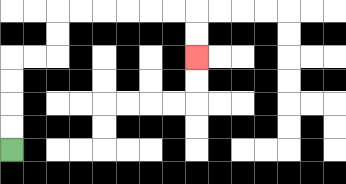{'start': '[0, 6]', 'end': '[8, 2]', 'path_directions': 'U,U,U,U,R,R,U,U,R,R,R,R,R,R,D,D', 'path_coordinates': '[[0, 6], [0, 5], [0, 4], [0, 3], [0, 2], [1, 2], [2, 2], [2, 1], [2, 0], [3, 0], [4, 0], [5, 0], [6, 0], [7, 0], [8, 0], [8, 1], [8, 2]]'}